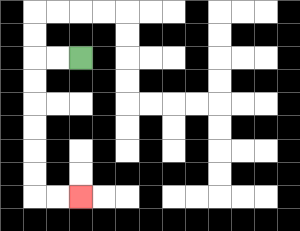{'start': '[3, 2]', 'end': '[3, 8]', 'path_directions': 'L,L,D,D,D,D,D,D,R,R', 'path_coordinates': '[[3, 2], [2, 2], [1, 2], [1, 3], [1, 4], [1, 5], [1, 6], [1, 7], [1, 8], [2, 8], [3, 8]]'}